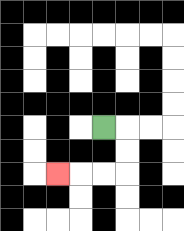{'start': '[4, 5]', 'end': '[2, 7]', 'path_directions': 'R,D,D,L,L,L', 'path_coordinates': '[[4, 5], [5, 5], [5, 6], [5, 7], [4, 7], [3, 7], [2, 7]]'}